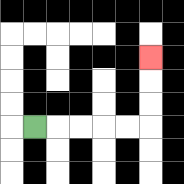{'start': '[1, 5]', 'end': '[6, 2]', 'path_directions': 'R,R,R,R,R,U,U,U', 'path_coordinates': '[[1, 5], [2, 5], [3, 5], [4, 5], [5, 5], [6, 5], [6, 4], [6, 3], [6, 2]]'}